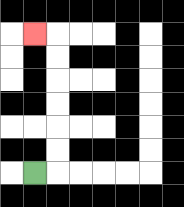{'start': '[1, 7]', 'end': '[1, 1]', 'path_directions': 'R,U,U,U,U,U,U,L', 'path_coordinates': '[[1, 7], [2, 7], [2, 6], [2, 5], [2, 4], [2, 3], [2, 2], [2, 1], [1, 1]]'}